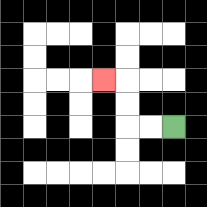{'start': '[7, 5]', 'end': '[4, 3]', 'path_directions': 'L,L,U,U,L', 'path_coordinates': '[[7, 5], [6, 5], [5, 5], [5, 4], [5, 3], [4, 3]]'}